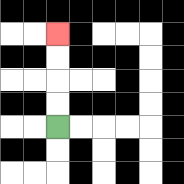{'start': '[2, 5]', 'end': '[2, 1]', 'path_directions': 'U,U,U,U', 'path_coordinates': '[[2, 5], [2, 4], [2, 3], [2, 2], [2, 1]]'}